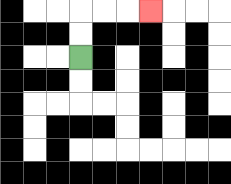{'start': '[3, 2]', 'end': '[6, 0]', 'path_directions': 'U,U,R,R,R', 'path_coordinates': '[[3, 2], [3, 1], [3, 0], [4, 0], [5, 0], [6, 0]]'}